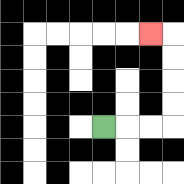{'start': '[4, 5]', 'end': '[6, 1]', 'path_directions': 'R,R,R,U,U,U,U,L', 'path_coordinates': '[[4, 5], [5, 5], [6, 5], [7, 5], [7, 4], [7, 3], [7, 2], [7, 1], [6, 1]]'}